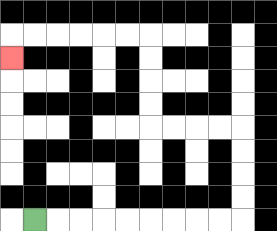{'start': '[1, 9]', 'end': '[0, 2]', 'path_directions': 'R,R,R,R,R,R,R,R,R,U,U,U,U,L,L,L,L,U,U,U,U,L,L,L,L,L,L,D', 'path_coordinates': '[[1, 9], [2, 9], [3, 9], [4, 9], [5, 9], [6, 9], [7, 9], [8, 9], [9, 9], [10, 9], [10, 8], [10, 7], [10, 6], [10, 5], [9, 5], [8, 5], [7, 5], [6, 5], [6, 4], [6, 3], [6, 2], [6, 1], [5, 1], [4, 1], [3, 1], [2, 1], [1, 1], [0, 1], [0, 2]]'}